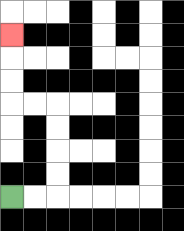{'start': '[0, 8]', 'end': '[0, 1]', 'path_directions': 'R,R,U,U,U,U,L,L,U,U,U', 'path_coordinates': '[[0, 8], [1, 8], [2, 8], [2, 7], [2, 6], [2, 5], [2, 4], [1, 4], [0, 4], [0, 3], [0, 2], [0, 1]]'}